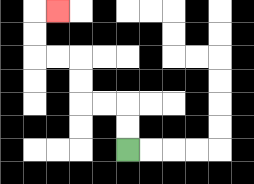{'start': '[5, 6]', 'end': '[2, 0]', 'path_directions': 'U,U,L,L,U,U,L,L,U,U,R', 'path_coordinates': '[[5, 6], [5, 5], [5, 4], [4, 4], [3, 4], [3, 3], [3, 2], [2, 2], [1, 2], [1, 1], [1, 0], [2, 0]]'}